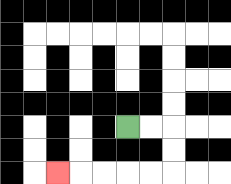{'start': '[5, 5]', 'end': '[2, 7]', 'path_directions': 'R,R,D,D,L,L,L,L,L', 'path_coordinates': '[[5, 5], [6, 5], [7, 5], [7, 6], [7, 7], [6, 7], [5, 7], [4, 7], [3, 7], [2, 7]]'}